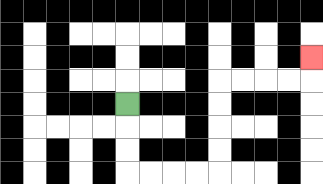{'start': '[5, 4]', 'end': '[13, 2]', 'path_directions': 'D,D,D,R,R,R,R,U,U,U,U,R,R,R,R,U', 'path_coordinates': '[[5, 4], [5, 5], [5, 6], [5, 7], [6, 7], [7, 7], [8, 7], [9, 7], [9, 6], [9, 5], [9, 4], [9, 3], [10, 3], [11, 3], [12, 3], [13, 3], [13, 2]]'}